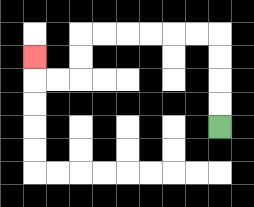{'start': '[9, 5]', 'end': '[1, 2]', 'path_directions': 'U,U,U,U,L,L,L,L,L,L,D,D,L,L,U', 'path_coordinates': '[[9, 5], [9, 4], [9, 3], [9, 2], [9, 1], [8, 1], [7, 1], [6, 1], [5, 1], [4, 1], [3, 1], [3, 2], [3, 3], [2, 3], [1, 3], [1, 2]]'}